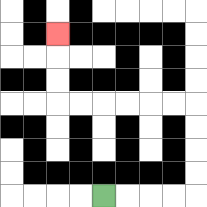{'start': '[4, 8]', 'end': '[2, 1]', 'path_directions': 'R,R,R,R,U,U,U,U,L,L,L,L,L,L,U,U,U', 'path_coordinates': '[[4, 8], [5, 8], [6, 8], [7, 8], [8, 8], [8, 7], [8, 6], [8, 5], [8, 4], [7, 4], [6, 4], [5, 4], [4, 4], [3, 4], [2, 4], [2, 3], [2, 2], [2, 1]]'}